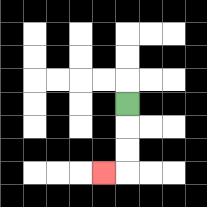{'start': '[5, 4]', 'end': '[4, 7]', 'path_directions': 'D,D,D,L', 'path_coordinates': '[[5, 4], [5, 5], [5, 6], [5, 7], [4, 7]]'}